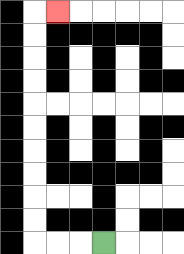{'start': '[4, 10]', 'end': '[2, 0]', 'path_directions': 'L,L,L,U,U,U,U,U,U,U,U,U,U,R', 'path_coordinates': '[[4, 10], [3, 10], [2, 10], [1, 10], [1, 9], [1, 8], [1, 7], [1, 6], [1, 5], [1, 4], [1, 3], [1, 2], [1, 1], [1, 0], [2, 0]]'}